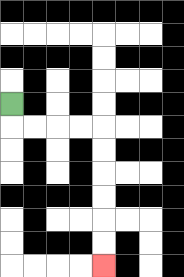{'start': '[0, 4]', 'end': '[4, 11]', 'path_directions': 'D,R,R,R,R,D,D,D,D,D,D', 'path_coordinates': '[[0, 4], [0, 5], [1, 5], [2, 5], [3, 5], [4, 5], [4, 6], [4, 7], [4, 8], [4, 9], [4, 10], [4, 11]]'}